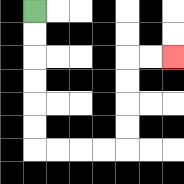{'start': '[1, 0]', 'end': '[7, 2]', 'path_directions': 'D,D,D,D,D,D,R,R,R,R,U,U,U,U,R,R', 'path_coordinates': '[[1, 0], [1, 1], [1, 2], [1, 3], [1, 4], [1, 5], [1, 6], [2, 6], [3, 6], [4, 6], [5, 6], [5, 5], [5, 4], [5, 3], [5, 2], [6, 2], [7, 2]]'}